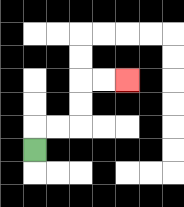{'start': '[1, 6]', 'end': '[5, 3]', 'path_directions': 'U,R,R,U,U,R,R', 'path_coordinates': '[[1, 6], [1, 5], [2, 5], [3, 5], [3, 4], [3, 3], [4, 3], [5, 3]]'}